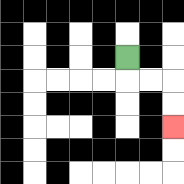{'start': '[5, 2]', 'end': '[7, 5]', 'path_directions': 'D,R,R,D,D', 'path_coordinates': '[[5, 2], [5, 3], [6, 3], [7, 3], [7, 4], [7, 5]]'}